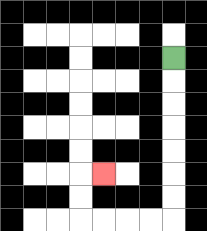{'start': '[7, 2]', 'end': '[4, 7]', 'path_directions': 'D,D,D,D,D,D,D,L,L,L,L,U,U,R', 'path_coordinates': '[[7, 2], [7, 3], [7, 4], [7, 5], [7, 6], [7, 7], [7, 8], [7, 9], [6, 9], [5, 9], [4, 9], [3, 9], [3, 8], [3, 7], [4, 7]]'}